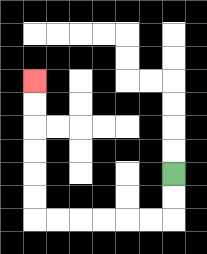{'start': '[7, 7]', 'end': '[1, 3]', 'path_directions': 'D,D,L,L,L,L,L,L,U,U,U,U,U,U', 'path_coordinates': '[[7, 7], [7, 8], [7, 9], [6, 9], [5, 9], [4, 9], [3, 9], [2, 9], [1, 9], [1, 8], [1, 7], [1, 6], [1, 5], [1, 4], [1, 3]]'}